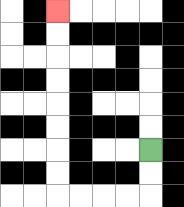{'start': '[6, 6]', 'end': '[2, 0]', 'path_directions': 'D,D,L,L,L,L,U,U,U,U,U,U,U,U', 'path_coordinates': '[[6, 6], [6, 7], [6, 8], [5, 8], [4, 8], [3, 8], [2, 8], [2, 7], [2, 6], [2, 5], [2, 4], [2, 3], [2, 2], [2, 1], [2, 0]]'}